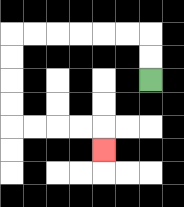{'start': '[6, 3]', 'end': '[4, 6]', 'path_directions': 'U,U,L,L,L,L,L,L,D,D,D,D,R,R,R,R,D', 'path_coordinates': '[[6, 3], [6, 2], [6, 1], [5, 1], [4, 1], [3, 1], [2, 1], [1, 1], [0, 1], [0, 2], [0, 3], [0, 4], [0, 5], [1, 5], [2, 5], [3, 5], [4, 5], [4, 6]]'}